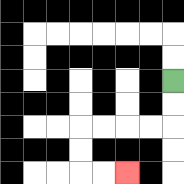{'start': '[7, 3]', 'end': '[5, 7]', 'path_directions': 'D,D,L,L,L,L,D,D,R,R', 'path_coordinates': '[[7, 3], [7, 4], [7, 5], [6, 5], [5, 5], [4, 5], [3, 5], [3, 6], [3, 7], [4, 7], [5, 7]]'}